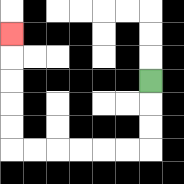{'start': '[6, 3]', 'end': '[0, 1]', 'path_directions': 'D,D,D,L,L,L,L,L,L,U,U,U,U,U', 'path_coordinates': '[[6, 3], [6, 4], [6, 5], [6, 6], [5, 6], [4, 6], [3, 6], [2, 6], [1, 6], [0, 6], [0, 5], [0, 4], [0, 3], [0, 2], [0, 1]]'}